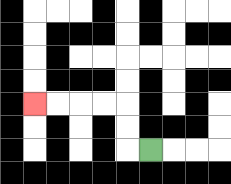{'start': '[6, 6]', 'end': '[1, 4]', 'path_directions': 'L,U,U,L,L,L,L', 'path_coordinates': '[[6, 6], [5, 6], [5, 5], [5, 4], [4, 4], [3, 4], [2, 4], [1, 4]]'}